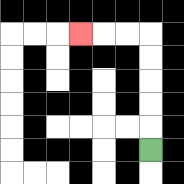{'start': '[6, 6]', 'end': '[3, 1]', 'path_directions': 'U,U,U,U,U,L,L,L', 'path_coordinates': '[[6, 6], [6, 5], [6, 4], [6, 3], [6, 2], [6, 1], [5, 1], [4, 1], [3, 1]]'}